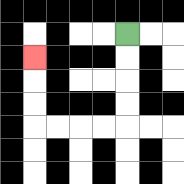{'start': '[5, 1]', 'end': '[1, 2]', 'path_directions': 'D,D,D,D,L,L,L,L,U,U,U', 'path_coordinates': '[[5, 1], [5, 2], [5, 3], [5, 4], [5, 5], [4, 5], [3, 5], [2, 5], [1, 5], [1, 4], [1, 3], [1, 2]]'}